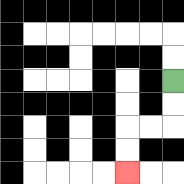{'start': '[7, 3]', 'end': '[5, 7]', 'path_directions': 'D,D,L,L,D,D', 'path_coordinates': '[[7, 3], [7, 4], [7, 5], [6, 5], [5, 5], [5, 6], [5, 7]]'}